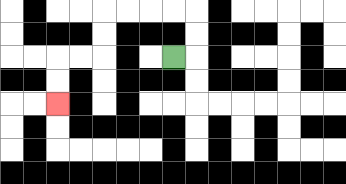{'start': '[7, 2]', 'end': '[2, 4]', 'path_directions': 'R,U,U,L,L,L,L,D,D,L,L,D,D', 'path_coordinates': '[[7, 2], [8, 2], [8, 1], [8, 0], [7, 0], [6, 0], [5, 0], [4, 0], [4, 1], [4, 2], [3, 2], [2, 2], [2, 3], [2, 4]]'}